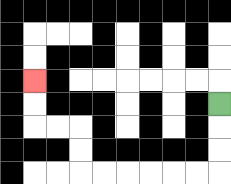{'start': '[9, 4]', 'end': '[1, 3]', 'path_directions': 'D,D,D,L,L,L,L,L,L,U,U,L,L,U,U', 'path_coordinates': '[[9, 4], [9, 5], [9, 6], [9, 7], [8, 7], [7, 7], [6, 7], [5, 7], [4, 7], [3, 7], [3, 6], [3, 5], [2, 5], [1, 5], [1, 4], [1, 3]]'}